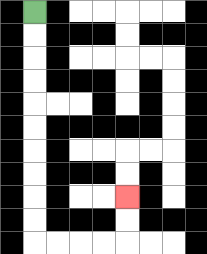{'start': '[1, 0]', 'end': '[5, 8]', 'path_directions': 'D,D,D,D,D,D,D,D,D,D,R,R,R,R,U,U', 'path_coordinates': '[[1, 0], [1, 1], [1, 2], [1, 3], [1, 4], [1, 5], [1, 6], [1, 7], [1, 8], [1, 9], [1, 10], [2, 10], [3, 10], [4, 10], [5, 10], [5, 9], [5, 8]]'}